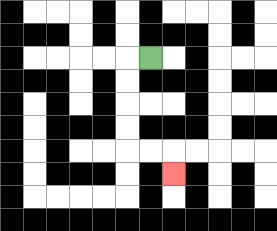{'start': '[6, 2]', 'end': '[7, 7]', 'path_directions': 'L,D,D,D,D,R,R,D', 'path_coordinates': '[[6, 2], [5, 2], [5, 3], [5, 4], [5, 5], [5, 6], [6, 6], [7, 6], [7, 7]]'}